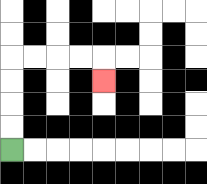{'start': '[0, 6]', 'end': '[4, 3]', 'path_directions': 'U,U,U,U,R,R,R,R,D', 'path_coordinates': '[[0, 6], [0, 5], [0, 4], [0, 3], [0, 2], [1, 2], [2, 2], [3, 2], [4, 2], [4, 3]]'}